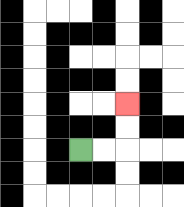{'start': '[3, 6]', 'end': '[5, 4]', 'path_directions': 'R,R,U,U', 'path_coordinates': '[[3, 6], [4, 6], [5, 6], [5, 5], [5, 4]]'}